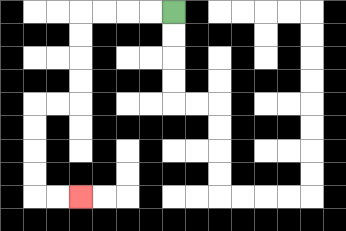{'start': '[7, 0]', 'end': '[3, 8]', 'path_directions': 'L,L,L,L,D,D,D,D,L,L,D,D,D,D,R,R', 'path_coordinates': '[[7, 0], [6, 0], [5, 0], [4, 0], [3, 0], [3, 1], [3, 2], [3, 3], [3, 4], [2, 4], [1, 4], [1, 5], [1, 6], [1, 7], [1, 8], [2, 8], [3, 8]]'}